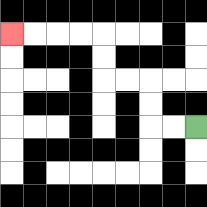{'start': '[8, 5]', 'end': '[0, 1]', 'path_directions': 'L,L,U,U,L,L,U,U,L,L,L,L', 'path_coordinates': '[[8, 5], [7, 5], [6, 5], [6, 4], [6, 3], [5, 3], [4, 3], [4, 2], [4, 1], [3, 1], [2, 1], [1, 1], [0, 1]]'}